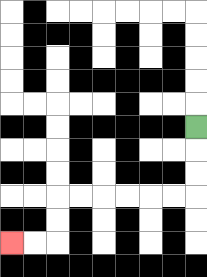{'start': '[8, 5]', 'end': '[0, 10]', 'path_directions': 'D,D,D,L,L,L,L,L,L,D,D,L,L', 'path_coordinates': '[[8, 5], [8, 6], [8, 7], [8, 8], [7, 8], [6, 8], [5, 8], [4, 8], [3, 8], [2, 8], [2, 9], [2, 10], [1, 10], [0, 10]]'}